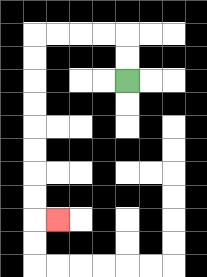{'start': '[5, 3]', 'end': '[2, 9]', 'path_directions': 'U,U,L,L,L,L,D,D,D,D,D,D,D,D,R', 'path_coordinates': '[[5, 3], [5, 2], [5, 1], [4, 1], [3, 1], [2, 1], [1, 1], [1, 2], [1, 3], [1, 4], [1, 5], [1, 6], [1, 7], [1, 8], [1, 9], [2, 9]]'}